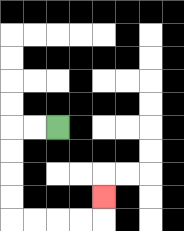{'start': '[2, 5]', 'end': '[4, 8]', 'path_directions': 'L,L,D,D,D,D,R,R,R,R,U', 'path_coordinates': '[[2, 5], [1, 5], [0, 5], [0, 6], [0, 7], [0, 8], [0, 9], [1, 9], [2, 9], [3, 9], [4, 9], [4, 8]]'}